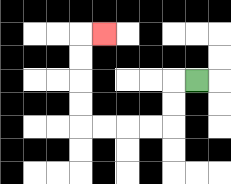{'start': '[8, 3]', 'end': '[4, 1]', 'path_directions': 'L,D,D,L,L,L,L,U,U,U,U,R', 'path_coordinates': '[[8, 3], [7, 3], [7, 4], [7, 5], [6, 5], [5, 5], [4, 5], [3, 5], [3, 4], [3, 3], [3, 2], [3, 1], [4, 1]]'}